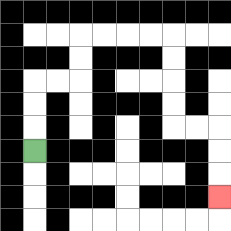{'start': '[1, 6]', 'end': '[9, 8]', 'path_directions': 'U,U,U,R,R,U,U,R,R,R,R,D,D,D,D,R,R,D,D,D', 'path_coordinates': '[[1, 6], [1, 5], [1, 4], [1, 3], [2, 3], [3, 3], [3, 2], [3, 1], [4, 1], [5, 1], [6, 1], [7, 1], [7, 2], [7, 3], [7, 4], [7, 5], [8, 5], [9, 5], [9, 6], [9, 7], [9, 8]]'}